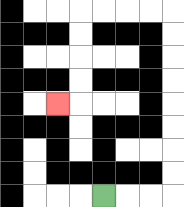{'start': '[4, 8]', 'end': '[2, 4]', 'path_directions': 'R,R,R,U,U,U,U,U,U,U,U,L,L,L,L,D,D,D,D,L', 'path_coordinates': '[[4, 8], [5, 8], [6, 8], [7, 8], [7, 7], [7, 6], [7, 5], [7, 4], [7, 3], [7, 2], [7, 1], [7, 0], [6, 0], [5, 0], [4, 0], [3, 0], [3, 1], [3, 2], [3, 3], [3, 4], [2, 4]]'}